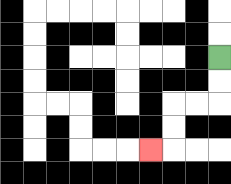{'start': '[9, 2]', 'end': '[6, 6]', 'path_directions': 'D,D,L,L,D,D,L', 'path_coordinates': '[[9, 2], [9, 3], [9, 4], [8, 4], [7, 4], [7, 5], [7, 6], [6, 6]]'}